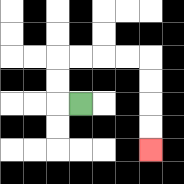{'start': '[3, 4]', 'end': '[6, 6]', 'path_directions': 'L,U,U,R,R,R,R,D,D,D,D', 'path_coordinates': '[[3, 4], [2, 4], [2, 3], [2, 2], [3, 2], [4, 2], [5, 2], [6, 2], [6, 3], [6, 4], [6, 5], [6, 6]]'}